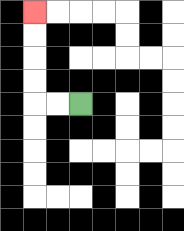{'start': '[3, 4]', 'end': '[1, 0]', 'path_directions': 'L,L,U,U,U,U', 'path_coordinates': '[[3, 4], [2, 4], [1, 4], [1, 3], [1, 2], [1, 1], [1, 0]]'}